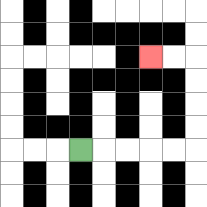{'start': '[3, 6]', 'end': '[6, 2]', 'path_directions': 'R,R,R,R,R,U,U,U,U,L,L', 'path_coordinates': '[[3, 6], [4, 6], [5, 6], [6, 6], [7, 6], [8, 6], [8, 5], [8, 4], [8, 3], [8, 2], [7, 2], [6, 2]]'}